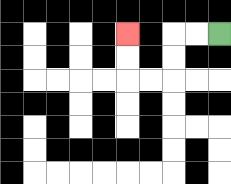{'start': '[9, 1]', 'end': '[5, 1]', 'path_directions': 'L,L,D,D,L,L,U,U', 'path_coordinates': '[[9, 1], [8, 1], [7, 1], [7, 2], [7, 3], [6, 3], [5, 3], [5, 2], [5, 1]]'}